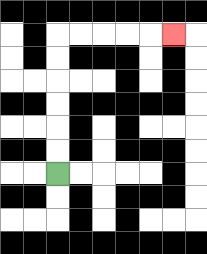{'start': '[2, 7]', 'end': '[7, 1]', 'path_directions': 'U,U,U,U,U,U,R,R,R,R,R', 'path_coordinates': '[[2, 7], [2, 6], [2, 5], [2, 4], [2, 3], [2, 2], [2, 1], [3, 1], [4, 1], [5, 1], [6, 1], [7, 1]]'}